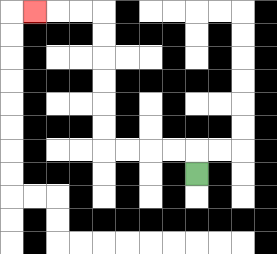{'start': '[8, 7]', 'end': '[1, 0]', 'path_directions': 'U,L,L,L,L,U,U,U,U,U,U,L,L,L', 'path_coordinates': '[[8, 7], [8, 6], [7, 6], [6, 6], [5, 6], [4, 6], [4, 5], [4, 4], [4, 3], [4, 2], [4, 1], [4, 0], [3, 0], [2, 0], [1, 0]]'}